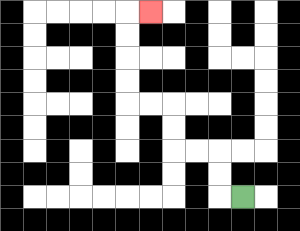{'start': '[10, 8]', 'end': '[6, 0]', 'path_directions': 'L,U,U,L,L,U,U,L,L,U,U,U,U,R', 'path_coordinates': '[[10, 8], [9, 8], [9, 7], [9, 6], [8, 6], [7, 6], [7, 5], [7, 4], [6, 4], [5, 4], [5, 3], [5, 2], [5, 1], [5, 0], [6, 0]]'}